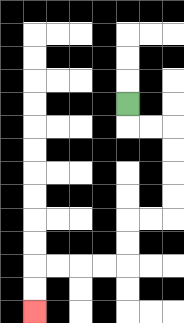{'start': '[5, 4]', 'end': '[1, 13]', 'path_directions': 'D,R,R,D,D,D,D,L,L,D,D,L,L,L,L,D,D', 'path_coordinates': '[[5, 4], [5, 5], [6, 5], [7, 5], [7, 6], [7, 7], [7, 8], [7, 9], [6, 9], [5, 9], [5, 10], [5, 11], [4, 11], [3, 11], [2, 11], [1, 11], [1, 12], [1, 13]]'}